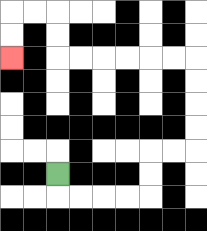{'start': '[2, 7]', 'end': '[0, 2]', 'path_directions': 'D,R,R,R,R,U,U,R,R,U,U,U,U,L,L,L,L,L,L,U,U,L,L,D,D', 'path_coordinates': '[[2, 7], [2, 8], [3, 8], [4, 8], [5, 8], [6, 8], [6, 7], [6, 6], [7, 6], [8, 6], [8, 5], [8, 4], [8, 3], [8, 2], [7, 2], [6, 2], [5, 2], [4, 2], [3, 2], [2, 2], [2, 1], [2, 0], [1, 0], [0, 0], [0, 1], [0, 2]]'}